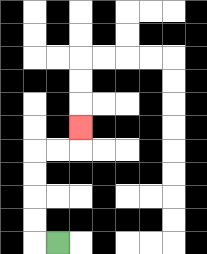{'start': '[2, 10]', 'end': '[3, 5]', 'path_directions': 'L,U,U,U,U,R,R,U', 'path_coordinates': '[[2, 10], [1, 10], [1, 9], [1, 8], [1, 7], [1, 6], [2, 6], [3, 6], [3, 5]]'}